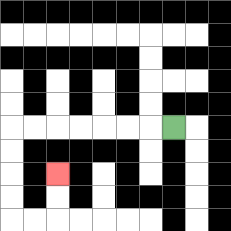{'start': '[7, 5]', 'end': '[2, 7]', 'path_directions': 'L,L,L,L,L,L,L,D,D,D,D,R,R,U,U', 'path_coordinates': '[[7, 5], [6, 5], [5, 5], [4, 5], [3, 5], [2, 5], [1, 5], [0, 5], [0, 6], [0, 7], [0, 8], [0, 9], [1, 9], [2, 9], [2, 8], [2, 7]]'}